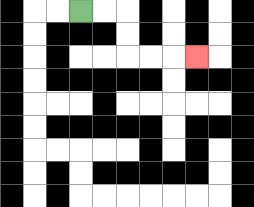{'start': '[3, 0]', 'end': '[8, 2]', 'path_directions': 'R,R,D,D,R,R,R', 'path_coordinates': '[[3, 0], [4, 0], [5, 0], [5, 1], [5, 2], [6, 2], [7, 2], [8, 2]]'}